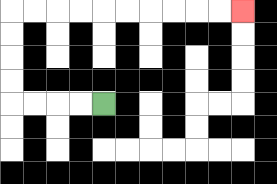{'start': '[4, 4]', 'end': '[10, 0]', 'path_directions': 'L,L,L,L,U,U,U,U,R,R,R,R,R,R,R,R,R,R', 'path_coordinates': '[[4, 4], [3, 4], [2, 4], [1, 4], [0, 4], [0, 3], [0, 2], [0, 1], [0, 0], [1, 0], [2, 0], [3, 0], [4, 0], [5, 0], [6, 0], [7, 0], [8, 0], [9, 0], [10, 0]]'}